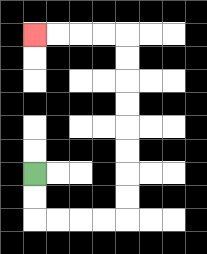{'start': '[1, 7]', 'end': '[1, 1]', 'path_directions': 'D,D,R,R,R,R,U,U,U,U,U,U,U,U,L,L,L,L', 'path_coordinates': '[[1, 7], [1, 8], [1, 9], [2, 9], [3, 9], [4, 9], [5, 9], [5, 8], [5, 7], [5, 6], [5, 5], [5, 4], [5, 3], [5, 2], [5, 1], [4, 1], [3, 1], [2, 1], [1, 1]]'}